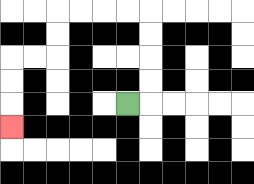{'start': '[5, 4]', 'end': '[0, 5]', 'path_directions': 'R,U,U,U,U,L,L,L,L,D,D,L,L,D,D,D', 'path_coordinates': '[[5, 4], [6, 4], [6, 3], [6, 2], [6, 1], [6, 0], [5, 0], [4, 0], [3, 0], [2, 0], [2, 1], [2, 2], [1, 2], [0, 2], [0, 3], [0, 4], [0, 5]]'}